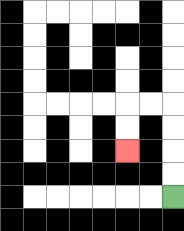{'start': '[7, 8]', 'end': '[5, 6]', 'path_directions': 'U,U,U,U,L,L,D,D', 'path_coordinates': '[[7, 8], [7, 7], [7, 6], [7, 5], [7, 4], [6, 4], [5, 4], [5, 5], [5, 6]]'}